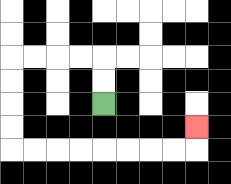{'start': '[4, 4]', 'end': '[8, 5]', 'path_directions': 'U,U,L,L,L,L,D,D,D,D,R,R,R,R,R,R,R,R,U', 'path_coordinates': '[[4, 4], [4, 3], [4, 2], [3, 2], [2, 2], [1, 2], [0, 2], [0, 3], [0, 4], [0, 5], [0, 6], [1, 6], [2, 6], [3, 6], [4, 6], [5, 6], [6, 6], [7, 6], [8, 6], [8, 5]]'}